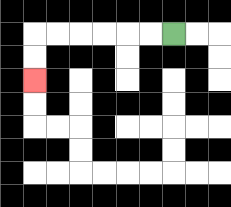{'start': '[7, 1]', 'end': '[1, 3]', 'path_directions': 'L,L,L,L,L,L,D,D', 'path_coordinates': '[[7, 1], [6, 1], [5, 1], [4, 1], [3, 1], [2, 1], [1, 1], [1, 2], [1, 3]]'}